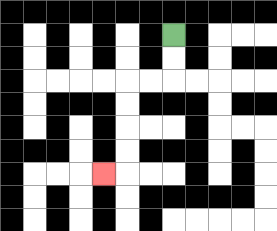{'start': '[7, 1]', 'end': '[4, 7]', 'path_directions': 'D,D,L,L,D,D,D,D,L', 'path_coordinates': '[[7, 1], [7, 2], [7, 3], [6, 3], [5, 3], [5, 4], [5, 5], [5, 6], [5, 7], [4, 7]]'}